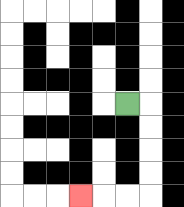{'start': '[5, 4]', 'end': '[3, 8]', 'path_directions': 'R,D,D,D,D,L,L,L', 'path_coordinates': '[[5, 4], [6, 4], [6, 5], [6, 6], [6, 7], [6, 8], [5, 8], [4, 8], [3, 8]]'}